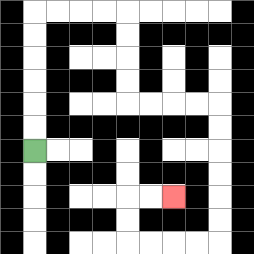{'start': '[1, 6]', 'end': '[7, 8]', 'path_directions': 'U,U,U,U,U,U,R,R,R,R,D,D,D,D,R,R,R,R,D,D,D,D,D,D,L,L,L,L,U,U,R,R', 'path_coordinates': '[[1, 6], [1, 5], [1, 4], [1, 3], [1, 2], [1, 1], [1, 0], [2, 0], [3, 0], [4, 0], [5, 0], [5, 1], [5, 2], [5, 3], [5, 4], [6, 4], [7, 4], [8, 4], [9, 4], [9, 5], [9, 6], [9, 7], [9, 8], [9, 9], [9, 10], [8, 10], [7, 10], [6, 10], [5, 10], [5, 9], [5, 8], [6, 8], [7, 8]]'}